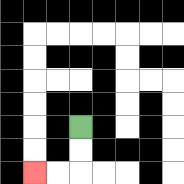{'start': '[3, 5]', 'end': '[1, 7]', 'path_directions': 'D,D,L,L', 'path_coordinates': '[[3, 5], [3, 6], [3, 7], [2, 7], [1, 7]]'}